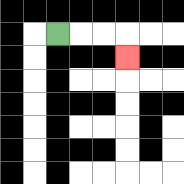{'start': '[2, 1]', 'end': '[5, 2]', 'path_directions': 'R,R,R,D', 'path_coordinates': '[[2, 1], [3, 1], [4, 1], [5, 1], [5, 2]]'}